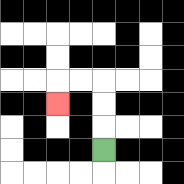{'start': '[4, 6]', 'end': '[2, 4]', 'path_directions': 'U,U,U,L,L,D', 'path_coordinates': '[[4, 6], [4, 5], [4, 4], [4, 3], [3, 3], [2, 3], [2, 4]]'}